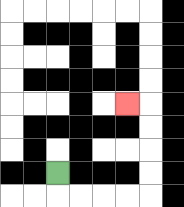{'start': '[2, 7]', 'end': '[5, 4]', 'path_directions': 'D,R,R,R,R,U,U,U,U,L', 'path_coordinates': '[[2, 7], [2, 8], [3, 8], [4, 8], [5, 8], [6, 8], [6, 7], [6, 6], [6, 5], [6, 4], [5, 4]]'}